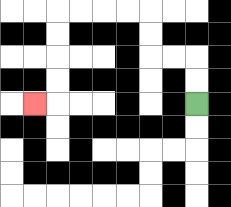{'start': '[8, 4]', 'end': '[1, 4]', 'path_directions': 'U,U,L,L,U,U,L,L,L,L,D,D,D,D,L', 'path_coordinates': '[[8, 4], [8, 3], [8, 2], [7, 2], [6, 2], [6, 1], [6, 0], [5, 0], [4, 0], [3, 0], [2, 0], [2, 1], [2, 2], [2, 3], [2, 4], [1, 4]]'}